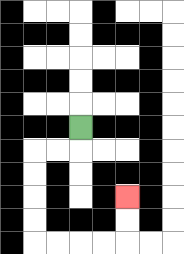{'start': '[3, 5]', 'end': '[5, 8]', 'path_directions': 'D,L,L,D,D,D,D,R,R,R,R,U,U', 'path_coordinates': '[[3, 5], [3, 6], [2, 6], [1, 6], [1, 7], [1, 8], [1, 9], [1, 10], [2, 10], [3, 10], [4, 10], [5, 10], [5, 9], [5, 8]]'}